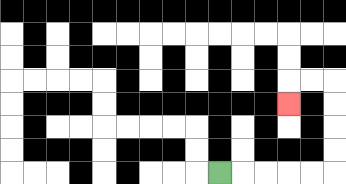{'start': '[9, 7]', 'end': '[12, 4]', 'path_directions': 'R,R,R,R,R,U,U,U,U,L,L,D', 'path_coordinates': '[[9, 7], [10, 7], [11, 7], [12, 7], [13, 7], [14, 7], [14, 6], [14, 5], [14, 4], [14, 3], [13, 3], [12, 3], [12, 4]]'}